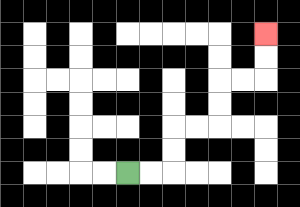{'start': '[5, 7]', 'end': '[11, 1]', 'path_directions': 'R,R,U,U,R,R,U,U,R,R,U,U', 'path_coordinates': '[[5, 7], [6, 7], [7, 7], [7, 6], [7, 5], [8, 5], [9, 5], [9, 4], [9, 3], [10, 3], [11, 3], [11, 2], [11, 1]]'}